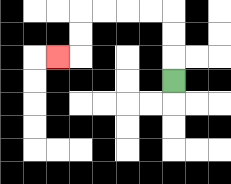{'start': '[7, 3]', 'end': '[2, 2]', 'path_directions': 'U,U,U,L,L,L,L,D,D,L', 'path_coordinates': '[[7, 3], [7, 2], [7, 1], [7, 0], [6, 0], [5, 0], [4, 0], [3, 0], [3, 1], [3, 2], [2, 2]]'}